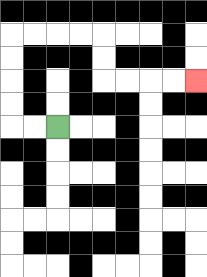{'start': '[2, 5]', 'end': '[8, 3]', 'path_directions': 'L,L,U,U,U,U,R,R,R,R,D,D,R,R,R,R', 'path_coordinates': '[[2, 5], [1, 5], [0, 5], [0, 4], [0, 3], [0, 2], [0, 1], [1, 1], [2, 1], [3, 1], [4, 1], [4, 2], [4, 3], [5, 3], [6, 3], [7, 3], [8, 3]]'}